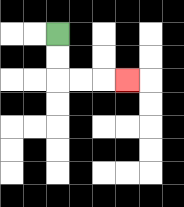{'start': '[2, 1]', 'end': '[5, 3]', 'path_directions': 'D,D,R,R,R', 'path_coordinates': '[[2, 1], [2, 2], [2, 3], [3, 3], [4, 3], [5, 3]]'}